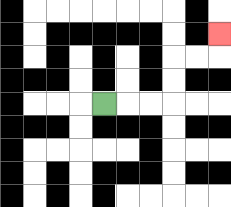{'start': '[4, 4]', 'end': '[9, 1]', 'path_directions': 'R,R,R,U,U,R,R,U', 'path_coordinates': '[[4, 4], [5, 4], [6, 4], [7, 4], [7, 3], [7, 2], [8, 2], [9, 2], [9, 1]]'}